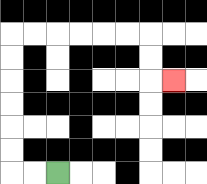{'start': '[2, 7]', 'end': '[7, 3]', 'path_directions': 'L,L,U,U,U,U,U,U,R,R,R,R,R,R,D,D,R', 'path_coordinates': '[[2, 7], [1, 7], [0, 7], [0, 6], [0, 5], [0, 4], [0, 3], [0, 2], [0, 1], [1, 1], [2, 1], [3, 1], [4, 1], [5, 1], [6, 1], [6, 2], [6, 3], [7, 3]]'}